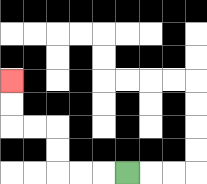{'start': '[5, 7]', 'end': '[0, 3]', 'path_directions': 'L,L,L,U,U,L,L,U,U', 'path_coordinates': '[[5, 7], [4, 7], [3, 7], [2, 7], [2, 6], [2, 5], [1, 5], [0, 5], [0, 4], [0, 3]]'}